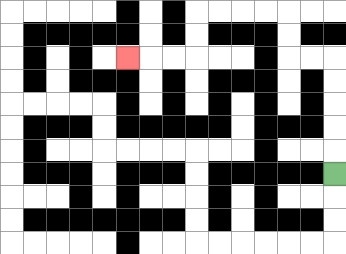{'start': '[14, 7]', 'end': '[5, 2]', 'path_directions': 'U,U,U,U,U,L,L,U,U,L,L,L,L,D,D,L,L,L', 'path_coordinates': '[[14, 7], [14, 6], [14, 5], [14, 4], [14, 3], [14, 2], [13, 2], [12, 2], [12, 1], [12, 0], [11, 0], [10, 0], [9, 0], [8, 0], [8, 1], [8, 2], [7, 2], [6, 2], [5, 2]]'}